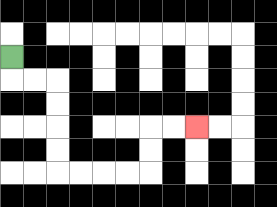{'start': '[0, 2]', 'end': '[8, 5]', 'path_directions': 'D,R,R,D,D,D,D,R,R,R,R,U,U,R,R', 'path_coordinates': '[[0, 2], [0, 3], [1, 3], [2, 3], [2, 4], [2, 5], [2, 6], [2, 7], [3, 7], [4, 7], [5, 7], [6, 7], [6, 6], [6, 5], [7, 5], [8, 5]]'}